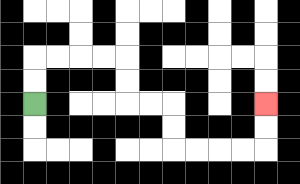{'start': '[1, 4]', 'end': '[11, 4]', 'path_directions': 'U,U,R,R,R,R,D,D,R,R,D,D,R,R,R,R,U,U', 'path_coordinates': '[[1, 4], [1, 3], [1, 2], [2, 2], [3, 2], [4, 2], [5, 2], [5, 3], [5, 4], [6, 4], [7, 4], [7, 5], [7, 6], [8, 6], [9, 6], [10, 6], [11, 6], [11, 5], [11, 4]]'}